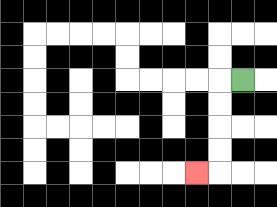{'start': '[10, 3]', 'end': '[8, 7]', 'path_directions': 'L,D,D,D,D,L', 'path_coordinates': '[[10, 3], [9, 3], [9, 4], [9, 5], [9, 6], [9, 7], [8, 7]]'}